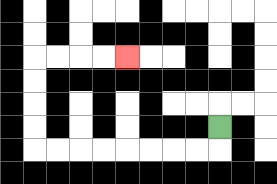{'start': '[9, 5]', 'end': '[5, 2]', 'path_directions': 'D,L,L,L,L,L,L,L,L,U,U,U,U,R,R,R,R', 'path_coordinates': '[[9, 5], [9, 6], [8, 6], [7, 6], [6, 6], [5, 6], [4, 6], [3, 6], [2, 6], [1, 6], [1, 5], [1, 4], [1, 3], [1, 2], [2, 2], [3, 2], [4, 2], [5, 2]]'}